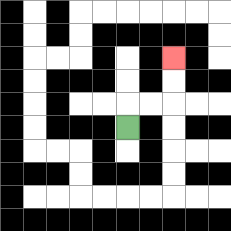{'start': '[5, 5]', 'end': '[7, 2]', 'path_directions': 'U,R,R,U,U', 'path_coordinates': '[[5, 5], [5, 4], [6, 4], [7, 4], [7, 3], [7, 2]]'}